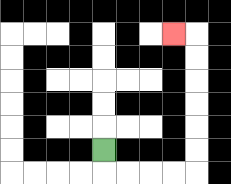{'start': '[4, 6]', 'end': '[7, 1]', 'path_directions': 'D,R,R,R,R,U,U,U,U,U,U,L', 'path_coordinates': '[[4, 6], [4, 7], [5, 7], [6, 7], [7, 7], [8, 7], [8, 6], [8, 5], [8, 4], [8, 3], [8, 2], [8, 1], [7, 1]]'}